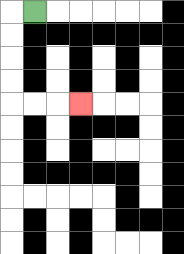{'start': '[1, 0]', 'end': '[3, 4]', 'path_directions': 'L,D,D,D,D,R,R,R', 'path_coordinates': '[[1, 0], [0, 0], [0, 1], [0, 2], [0, 3], [0, 4], [1, 4], [2, 4], [3, 4]]'}